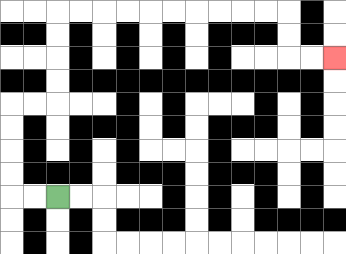{'start': '[2, 8]', 'end': '[14, 2]', 'path_directions': 'L,L,U,U,U,U,R,R,U,U,U,U,R,R,R,R,R,R,R,R,R,R,D,D,R,R', 'path_coordinates': '[[2, 8], [1, 8], [0, 8], [0, 7], [0, 6], [0, 5], [0, 4], [1, 4], [2, 4], [2, 3], [2, 2], [2, 1], [2, 0], [3, 0], [4, 0], [5, 0], [6, 0], [7, 0], [8, 0], [9, 0], [10, 0], [11, 0], [12, 0], [12, 1], [12, 2], [13, 2], [14, 2]]'}